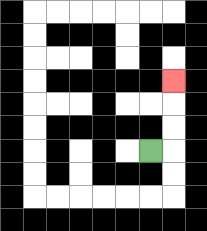{'start': '[6, 6]', 'end': '[7, 3]', 'path_directions': 'R,U,U,U', 'path_coordinates': '[[6, 6], [7, 6], [7, 5], [7, 4], [7, 3]]'}